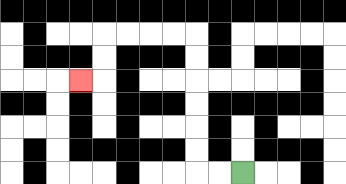{'start': '[10, 7]', 'end': '[3, 3]', 'path_directions': 'L,L,U,U,U,U,U,U,L,L,L,L,D,D,L', 'path_coordinates': '[[10, 7], [9, 7], [8, 7], [8, 6], [8, 5], [8, 4], [8, 3], [8, 2], [8, 1], [7, 1], [6, 1], [5, 1], [4, 1], [4, 2], [4, 3], [3, 3]]'}